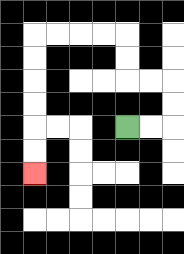{'start': '[5, 5]', 'end': '[1, 7]', 'path_directions': 'R,R,U,U,L,L,U,U,L,L,L,L,D,D,D,D,D,D', 'path_coordinates': '[[5, 5], [6, 5], [7, 5], [7, 4], [7, 3], [6, 3], [5, 3], [5, 2], [5, 1], [4, 1], [3, 1], [2, 1], [1, 1], [1, 2], [1, 3], [1, 4], [1, 5], [1, 6], [1, 7]]'}